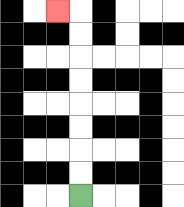{'start': '[3, 8]', 'end': '[2, 0]', 'path_directions': 'U,U,U,U,U,U,U,U,L', 'path_coordinates': '[[3, 8], [3, 7], [3, 6], [3, 5], [3, 4], [3, 3], [3, 2], [3, 1], [3, 0], [2, 0]]'}